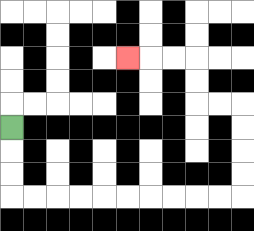{'start': '[0, 5]', 'end': '[5, 2]', 'path_directions': 'D,D,D,R,R,R,R,R,R,R,R,R,R,U,U,U,U,L,L,U,U,L,L,L', 'path_coordinates': '[[0, 5], [0, 6], [0, 7], [0, 8], [1, 8], [2, 8], [3, 8], [4, 8], [5, 8], [6, 8], [7, 8], [8, 8], [9, 8], [10, 8], [10, 7], [10, 6], [10, 5], [10, 4], [9, 4], [8, 4], [8, 3], [8, 2], [7, 2], [6, 2], [5, 2]]'}